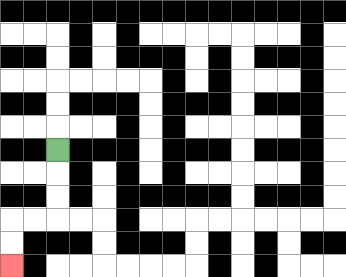{'start': '[2, 6]', 'end': '[0, 11]', 'path_directions': 'D,D,D,L,L,D,D', 'path_coordinates': '[[2, 6], [2, 7], [2, 8], [2, 9], [1, 9], [0, 9], [0, 10], [0, 11]]'}